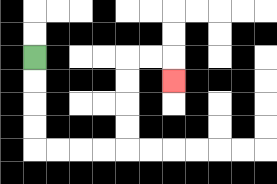{'start': '[1, 2]', 'end': '[7, 3]', 'path_directions': 'D,D,D,D,R,R,R,R,U,U,U,U,R,R,D', 'path_coordinates': '[[1, 2], [1, 3], [1, 4], [1, 5], [1, 6], [2, 6], [3, 6], [4, 6], [5, 6], [5, 5], [5, 4], [5, 3], [5, 2], [6, 2], [7, 2], [7, 3]]'}